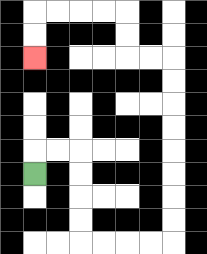{'start': '[1, 7]', 'end': '[1, 2]', 'path_directions': 'U,R,R,D,D,D,D,R,R,R,R,U,U,U,U,U,U,U,U,L,L,U,U,L,L,L,L,D,D', 'path_coordinates': '[[1, 7], [1, 6], [2, 6], [3, 6], [3, 7], [3, 8], [3, 9], [3, 10], [4, 10], [5, 10], [6, 10], [7, 10], [7, 9], [7, 8], [7, 7], [7, 6], [7, 5], [7, 4], [7, 3], [7, 2], [6, 2], [5, 2], [5, 1], [5, 0], [4, 0], [3, 0], [2, 0], [1, 0], [1, 1], [1, 2]]'}